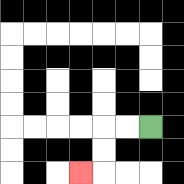{'start': '[6, 5]', 'end': '[3, 7]', 'path_directions': 'L,L,D,D,L', 'path_coordinates': '[[6, 5], [5, 5], [4, 5], [4, 6], [4, 7], [3, 7]]'}